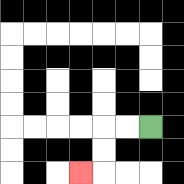{'start': '[6, 5]', 'end': '[3, 7]', 'path_directions': 'L,L,D,D,L', 'path_coordinates': '[[6, 5], [5, 5], [4, 5], [4, 6], [4, 7], [3, 7]]'}